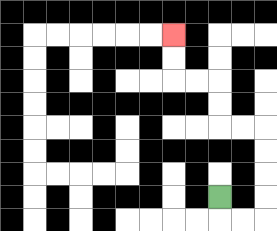{'start': '[9, 8]', 'end': '[7, 1]', 'path_directions': 'D,R,R,U,U,U,U,L,L,U,U,L,L,U,U', 'path_coordinates': '[[9, 8], [9, 9], [10, 9], [11, 9], [11, 8], [11, 7], [11, 6], [11, 5], [10, 5], [9, 5], [9, 4], [9, 3], [8, 3], [7, 3], [7, 2], [7, 1]]'}